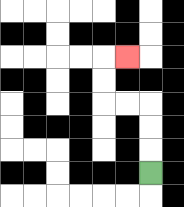{'start': '[6, 7]', 'end': '[5, 2]', 'path_directions': 'U,U,U,L,L,U,U,R', 'path_coordinates': '[[6, 7], [6, 6], [6, 5], [6, 4], [5, 4], [4, 4], [4, 3], [4, 2], [5, 2]]'}